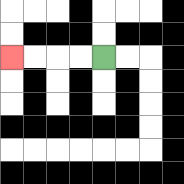{'start': '[4, 2]', 'end': '[0, 2]', 'path_directions': 'L,L,L,L', 'path_coordinates': '[[4, 2], [3, 2], [2, 2], [1, 2], [0, 2]]'}